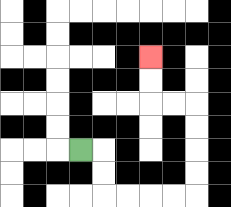{'start': '[3, 6]', 'end': '[6, 2]', 'path_directions': 'R,D,D,R,R,R,R,U,U,U,U,L,L,U,U', 'path_coordinates': '[[3, 6], [4, 6], [4, 7], [4, 8], [5, 8], [6, 8], [7, 8], [8, 8], [8, 7], [8, 6], [8, 5], [8, 4], [7, 4], [6, 4], [6, 3], [6, 2]]'}